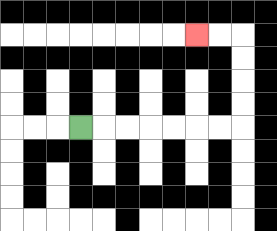{'start': '[3, 5]', 'end': '[8, 1]', 'path_directions': 'R,R,R,R,R,R,R,U,U,U,U,L,L', 'path_coordinates': '[[3, 5], [4, 5], [5, 5], [6, 5], [7, 5], [8, 5], [9, 5], [10, 5], [10, 4], [10, 3], [10, 2], [10, 1], [9, 1], [8, 1]]'}